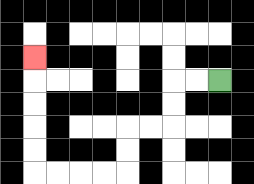{'start': '[9, 3]', 'end': '[1, 2]', 'path_directions': 'L,L,D,D,L,L,D,D,L,L,L,L,U,U,U,U,U', 'path_coordinates': '[[9, 3], [8, 3], [7, 3], [7, 4], [7, 5], [6, 5], [5, 5], [5, 6], [5, 7], [4, 7], [3, 7], [2, 7], [1, 7], [1, 6], [1, 5], [1, 4], [1, 3], [1, 2]]'}